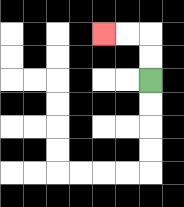{'start': '[6, 3]', 'end': '[4, 1]', 'path_directions': 'U,U,L,L', 'path_coordinates': '[[6, 3], [6, 2], [6, 1], [5, 1], [4, 1]]'}